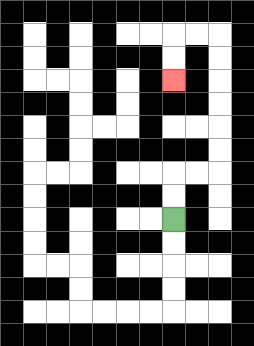{'start': '[7, 9]', 'end': '[7, 3]', 'path_directions': 'U,U,R,R,U,U,U,U,U,U,L,L,D,D', 'path_coordinates': '[[7, 9], [7, 8], [7, 7], [8, 7], [9, 7], [9, 6], [9, 5], [9, 4], [9, 3], [9, 2], [9, 1], [8, 1], [7, 1], [7, 2], [7, 3]]'}